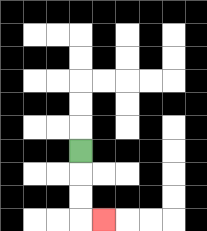{'start': '[3, 6]', 'end': '[4, 9]', 'path_directions': 'D,D,D,R', 'path_coordinates': '[[3, 6], [3, 7], [3, 8], [3, 9], [4, 9]]'}